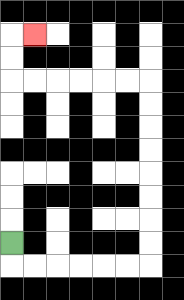{'start': '[0, 10]', 'end': '[1, 1]', 'path_directions': 'D,R,R,R,R,R,R,U,U,U,U,U,U,U,U,L,L,L,L,L,L,U,U,R', 'path_coordinates': '[[0, 10], [0, 11], [1, 11], [2, 11], [3, 11], [4, 11], [5, 11], [6, 11], [6, 10], [6, 9], [6, 8], [6, 7], [6, 6], [6, 5], [6, 4], [6, 3], [5, 3], [4, 3], [3, 3], [2, 3], [1, 3], [0, 3], [0, 2], [0, 1], [1, 1]]'}